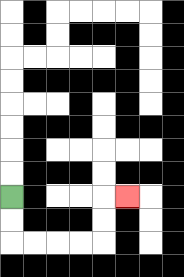{'start': '[0, 8]', 'end': '[5, 8]', 'path_directions': 'D,D,R,R,R,R,U,U,R', 'path_coordinates': '[[0, 8], [0, 9], [0, 10], [1, 10], [2, 10], [3, 10], [4, 10], [4, 9], [4, 8], [5, 8]]'}